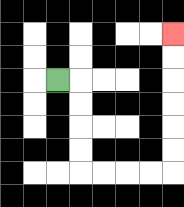{'start': '[2, 3]', 'end': '[7, 1]', 'path_directions': 'R,D,D,D,D,R,R,R,R,U,U,U,U,U,U', 'path_coordinates': '[[2, 3], [3, 3], [3, 4], [3, 5], [3, 6], [3, 7], [4, 7], [5, 7], [6, 7], [7, 7], [7, 6], [7, 5], [7, 4], [7, 3], [7, 2], [7, 1]]'}